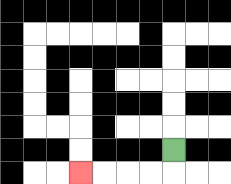{'start': '[7, 6]', 'end': '[3, 7]', 'path_directions': 'D,L,L,L,L', 'path_coordinates': '[[7, 6], [7, 7], [6, 7], [5, 7], [4, 7], [3, 7]]'}